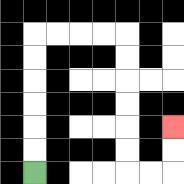{'start': '[1, 7]', 'end': '[7, 5]', 'path_directions': 'U,U,U,U,U,U,R,R,R,R,D,D,D,D,D,D,R,R,U,U', 'path_coordinates': '[[1, 7], [1, 6], [1, 5], [1, 4], [1, 3], [1, 2], [1, 1], [2, 1], [3, 1], [4, 1], [5, 1], [5, 2], [5, 3], [5, 4], [5, 5], [5, 6], [5, 7], [6, 7], [7, 7], [7, 6], [7, 5]]'}